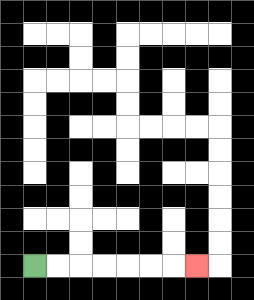{'start': '[1, 11]', 'end': '[8, 11]', 'path_directions': 'R,R,R,R,R,R,R', 'path_coordinates': '[[1, 11], [2, 11], [3, 11], [4, 11], [5, 11], [6, 11], [7, 11], [8, 11]]'}